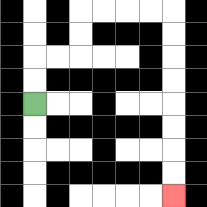{'start': '[1, 4]', 'end': '[7, 8]', 'path_directions': 'U,U,R,R,U,U,R,R,R,R,D,D,D,D,D,D,D,D', 'path_coordinates': '[[1, 4], [1, 3], [1, 2], [2, 2], [3, 2], [3, 1], [3, 0], [4, 0], [5, 0], [6, 0], [7, 0], [7, 1], [7, 2], [7, 3], [7, 4], [7, 5], [7, 6], [7, 7], [7, 8]]'}